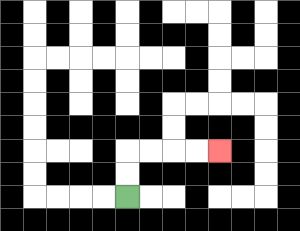{'start': '[5, 8]', 'end': '[9, 6]', 'path_directions': 'U,U,R,R,R,R', 'path_coordinates': '[[5, 8], [5, 7], [5, 6], [6, 6], [7, 6], [8, 6], [9, 6]]'}